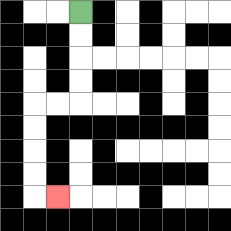{'start': '[3, 0]', 'end': '[2, 8]', 'path_directions': 'D,D,D,D,L,L,D,D,D,D,R', 'path_coordinates': '[[3, 0], [3, 1], [3, 2], [3, 3], [3, 4], [2, 4], [1, 4], [1, 5], [1, 6], [1, 7], [1, 8], [2, 8]]'}